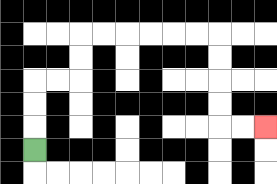{'start': '[1, 6]', 'end': '[11, 5]', 'path_directions': 'U,U,U,R,R,U,U,R,R,R,R,R,R,D,D,D,D,R,R', 'path_coordinates': '[[1, 6], [1, 5], [1, 4], [1, 3], [2, 3], [3, 3], [3, 2], [3, 1], [4, 1], [5, 1], [6, 1], [7, 1], [8, 1], [9, 1], [9, 2], [9, 3], [9, 4], [9, 5], [10, 5], [11, 5]]'}